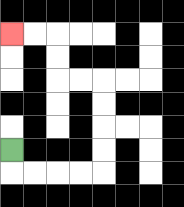{'start': '[0, 6]', 'end': '[0, 1]', 'path_directions': 'D,R,R,R,R,U,U,U,U,L,L,U,U,L,L', 'path_coordinates': '[[0, 6], [0, 7], [1, 7], [2, 7], [3, 7], [4, 7], [4, 6], [4, 5], [4, 4], [4, 3], [3, 3], [2, 3], [2, 2], [2, 1], [1, 1], [0, 1]]'}